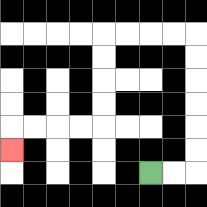{'start': '[6, 7]', 'end': '[0, 6]', 'path_directions': 'R,R,U,U,U,U,U,U,L,L,L,L,D,D,D,D,L,L,L,L,D', 'path_coordinates': '[[6, 7], [7, 7], [8, 7], [8, 6], [8, 5], [8, 4], [8, 3], [8, 2], [8, 1], [7, 1], [6, 1], [5, 1], [4, 1], [4, 2], [4, 3], [4, 4], [4, 5], [3, 5], [2, 5], [1, 5], [0, 5], [0, 6]]'}